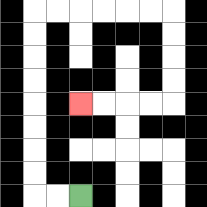{'start': '[3, 8]', 'end': '[3, 4]', 'path_directions': 'L,L,U,U,U,U,U,U,U,U,R,R,R,R,R,R,D,D,D,D,L,L,L,L', 'path_coordinates': '[[3, 8], [2, 8], [1, 8], [1, 7], [1, 6], [1, 5], [1, 4], [1, 3], [1, 2], [1, 1], [1, 0], [2, 0], [3, 0], [4, 0], [5, 0], [6, 0], [7, 0], [7, 1], [7, 2], [7, 3], [7, 4], [6, 4], [5, 4], [4, 4], [3, 4]]'}